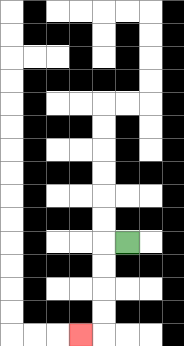{'start': '[5, 10]', 'end': '[3, 14]', 'path_directions': 'L,D,D,D,D,L', 'path_coordinates': '[[5, 10], [4, 10], [4, 11], [4, 12], [4, 13], [4, 14], [3, 14]]'}